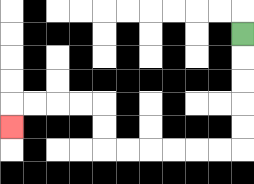{'start': '[10, 1]', 'end': '[0, 5]', 'path_directions': 'D,D,D,D,D,L,L,L,L,L,L,U,U,L,L,L,L,D', 'path_coordinates': '[[10, 1], [10, 2], [10, 3], [10, 4], [10, 5], [10, 6], [9, 6], [8, 6], [7, 6], [6, 6], [5, 6], [4, 6], [4, 5], [4, 4], [3, 4], [2, 4], [1, 4], [0, 4], [0, 5]]'}